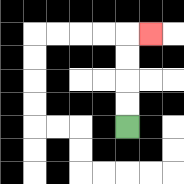{'start': '[5, 5]', 'end': '[6, 1]', 'path_directions': 'U,U,U,U,R', 'path_coordinates': '[[5, 5], [5, 4], [5, 3], [5, 2], [5, 1], [6, 1]]'}